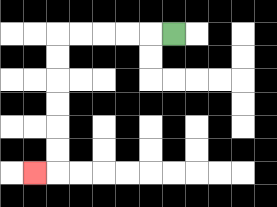{'start': '[7, 1]', 'end': '[1, 7]', 'path_directions': 'L,L,L,L,L,D,D,D,D,D,D,L', 'path_coordinates': '[[7, 1], [6, 1], [5, 1], [4, 1], [3, 1], [2, 1], [2, 2], [2, 3], [2, 4], [2, 5], [2, 6], [2, 7], [1, 7]]'}